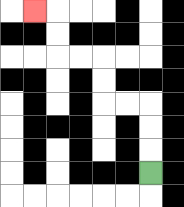{'start': '[6, 7]', 'end': '[1, 0]', 'path_directions': 'U,U,U,L,L,U,U,L,L,U,U,L', 'path_coordinates': '[[6, 7], [6, 6], [6, 5], [6, 4], [5, 4], [4, 4], [4, 3], [4, 2], [3, 2], [2, 2], [2, 1], [2, 0], [1, 0]]'}